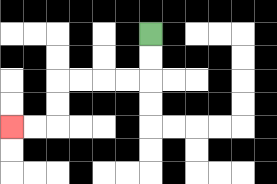{'start': '[6, 1]', 'end': '[0, 5]', 'path_directions': 'D,D,L,L,L,L,D,D,L,L', 'path_coordinates': '[[6, 1], [6, 2], [6, 3], [5, 3], [4, 3], [3, 3], [2, 3], [2, 4], [2, 5], [1, 5], [0, 5]]'}